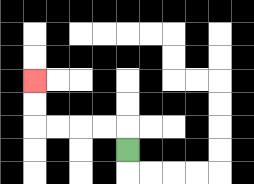{'start': '[5, 6]', 'end': '[1, 3]', 'path_directions': 'U,L,L,L,L,U,U', 'path_coordinates': '[[5, 6], [5, 5], [4, 5], [3, 5], [2, 5], [1, 5], [1, 4], [1, 3]]'}